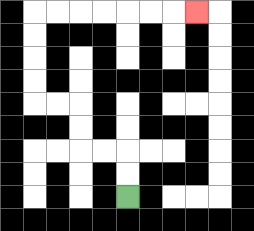{'start': '[5, 8]', 'end': '[8, 0]', 'path_directions': 'U,U,L,L,U,U,L,L,U,U,U,U,R,R,R,R,R,R,R', 'path_coordinates': '[[5, 8], [5, 7], [5, 6], [4, 6], [3, 6], [3, 5], [3, 4], [2, 4], [1, 4], [1, 3], [1, 2], [1, 1], [1, 0], [2, 0], [3, 0], [4, 0], [5, 0], [6, 0], [7, 0], [8, 0]]'}